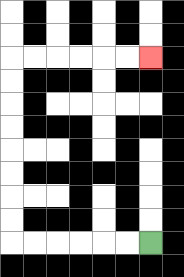{'start': '[6, 10]', 'end': '[6, 2]', 'path_directions': 'L,L,L,L,L,L,U,U,U,U,U,U,U,U,R,R,R,R,R,R', 'path_coordinates': '[[6, 10], [5, 10], [4, 10], [3, 10], [2, 10], [1, 10], [0, 10], [0, 9], [0, 8], [0, 7], [0, 6], [0, 5], [0, 4], [0, 3], [0, 2], [1, 2], [2, 2], [3, 2], [4, 2], [5, 2], [6, 2]]'}